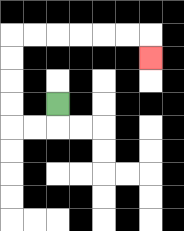{'start': '[2, 4]', 'end': '[6, 2]', 'path_directions': 'D,L,L,U,U,U,U,R,R,R,R,R,R,D', 'path_coordinates': '[[2, 4], [2, 5], [1, 5], [0, 5], [0, 4], [0, 3], [0, 2], [0, 1], [1, 1], [2, 1], [3, 1], [4, 1], [5, 1], [6, 1], [6, 2]]'}